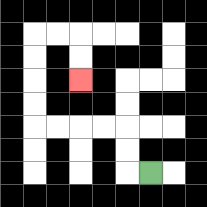{'start': '[6, 7]', 'end': '[3, 3]', 'path_directions': 'L,U,U,L,L,L,L,U,U,U,U,R,R,D,D', 'path_coordinates': '[[6, 7], [5, 7], [5, 6], [5, 5], [4, 5], [3, 5], [2, 5], [1, 5], [1, 4], [1, 3], [1, 2], [1, 1], [2, 1], [3, 1], [3, 2], [3, 3]]'}